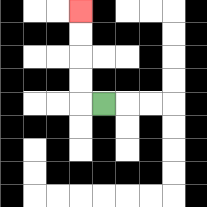{'start': '[4, 4]', 'end': '[3, 0]', 'path_directions': 'L,U,U,U,U', 'path_coordinates': '[[4, 4], [3, 4], [3, 3], [3, 2], [3, 1], [3, 0]]'}